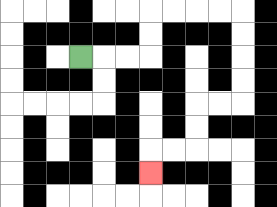{'start': '[3, 2]', 'end': '[6, 7]', 'path_directions': 'R,R,R,U,U,R,R,R,R,D,D,D,D,L,L,D,D,L,L,D', 'path_coordinates': '[[3, 2], [4, 2], [5, 2], [6, 2], [6, 1], [6, 0], [7, 0], [8, 0], [9, 0], [10, 0], [10, 1], [10, 2], [10, 3], [10, 4], [9, 4], [8, 4], [8, 5], [8, 6], [7, 6], [6, 6], [6, 7]]'}